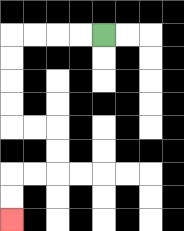{'start': '[4, 1]', 'end': '[0, 9]', 'path_directions': 'L,L,L,L,D,D,D,D,R,R,D,D,L,L,D,D', 'path_coordinates': '[[4, 1], [3, 1], [2, 1], [1, 1], [0, 1], [0, 2], [0, 3], [0, 4], [0, 5], [1, 5], [2, 5], [2, 6], [2, 7], [1, 7], [0, 7], [0, 8], [0, 9]]'}